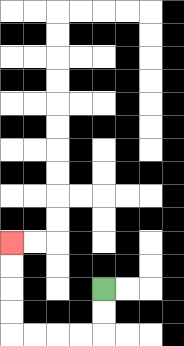{'start': '[4, 12]', 'end': '[0, 10]', 'path_directions': 'D,D,L,L,L,L,U,U,U,U', 'path_coordinates': '[[4, 12], [4, 13], [4, 14], [3, 14], [2, 14], [1, 14], [0, 14], [0, 13], [0, 12], [0, 11], [0, 10]]'}